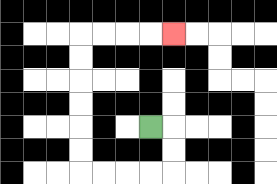{'start': '[6, 5]', 'end': '[7, 1]', 'path_directions': 'R,D,D,L,L,L,L,U,U,U,U,U,U,R,R,R,R', 'path_coordinates': '[[6, 5], [7, 5], [7, 6], [7, 7], [6, 7], [5, 7], [4, 7], [3, 7], [3, 6], [3, 5], [3, 4], [3, 3], [3, 2], [3, 1], [4, 1], [5, 1], [6, 1], [7, 1]]'}